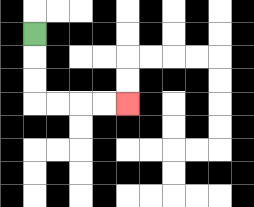{'start': '[1, 1]', 'end': '[5, 4]', 'path_directions': 'D,D,D,R,R,R,R', 'path_coordinates': '[[1, 1], [1, 2], [1, 3], [1, 4], [2, 4], [3, 4], [4, 4], [5, 4]]'}